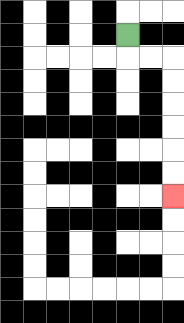{'start': '[5, 1]', 'end': '[7, 8]', 'path_directions': 'D,R,R,D,D,D,D,D,D', 'path_coordinates': '[[5, 1], [5, 2], [6, 2], [7, 2], [7, 3], [7, 4], [7, 5], [7, 6], [7, 7], [7, 8]]'}